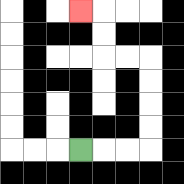{'start': '[3, 6]', 'end': '[3, 0]', 'path_directions': 'R,R,R,U,U,U,U,L,L,U,U,L', 'path_coordinates': '[[3, 6], [4, 6], [5, 6], [6, 6], [6, 5], [6, 4], [6, 3], [6, 2], [5, 2], [4, 2], [4, 1], [4, 0], [3, 0]]'}